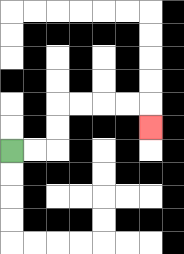{'start': '[0, 6]', 'end': '[6, 5]', 'path_directions': 'R,R,U,U,R,R,R,R,D', 'path_coordinates': '[[0, 6], [1, 6], [2, 6], [2, 5], [2, 4], [3, 4], [4, 4], [5, 4], [6, 4], [6, 5]]'}